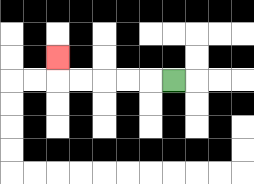{'start': '[7, 3]', 'end': '[2, 2]', 'path_directions': 'L,L,L,L,L,U', 'path_coordinates': '[[7, 3], [6, 3], [5, 3], [4, 3], [3, 3], [2, 3], [2, 2]]'}